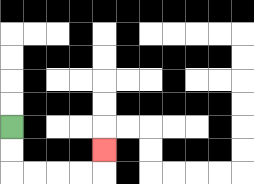{'start': '[0, 5]', 'end': '[4, 6]', 'path_directions': 'D,D,R,R,R,R,U', 'path_coordinates': '[[0, 5], [0, 6], [0, 7], [1, 7], [2, 7], [3, 7], [4, 7], [4, 6]]'}